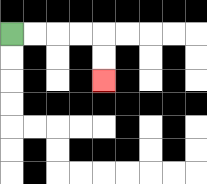{'start': '[0, 1]', 'end': '[4, 3]', 'path_directions': 'R,R,R,R,D,D', 'path_coordinates': '[[0, 1], [1, 1], [2, 1], [3, 1], [4, 1], [4, 2], [4, 3]]'}